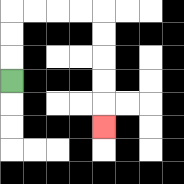{'start': '[0, 3]', 'end': '[4, 5]', 'path_directions': 'U,U,U,R,R,R,R,D,D,D,D,D', 'path_coordinates': '[[0, 3], [0, 2], [0, 1], [0, 0], [1, 0], [2, 0], [3, 0], [4, 0], [4, 1], [4, 2], [4, 3], [4, 4], [4, 5]]'}